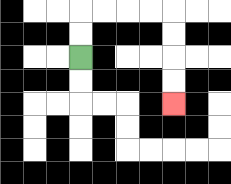{'start': '[3, 2]', 'end': '[7, 4]', 'path_directions': 'U,U,R,R,R,R,D,D,D,D', 'path_coordinates': '[[3, 2], [3, 1], [3, 0], [4, 0], [5, 0], [6, 0], [7, 0], [7, 1], [7, 2], [7, 3], [7, 4]]'}